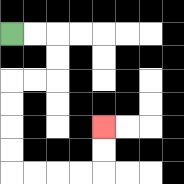{'start': '[0, 1]', 'end': '[4, 5]', 'path_directions': 'R,R,D,D,L,L,D,D,D,D,R,R,R,R,U,U', 'path_coordinates': '[[0, 1], [1, 1], [2, 1], [2, 2], [2, 3], [1, 3], [0, 3], [0, 4], [0, 5], [0, 6], [0, 7], [1, 7], [2, 7], [3, 7], [4, 7], [4, 6], [4, 5]]'}